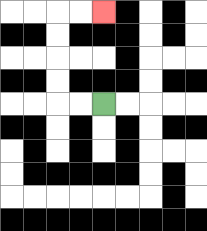{'start': '[4, 4]', 'end': '[4, 0]', 'path_directions': 'L,L,U,U,U,U,R,R', 'path_coordinates': '[[4, 4], [3, 4], [2, 4], [2, 3], [2, 2], [2, 1], [2, 0], [3, 0], [4, 0]]'}